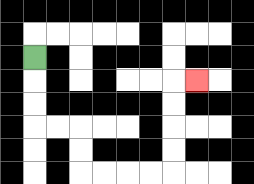{'start': '[1, 2]', 'end': '[8, 3]', 'path_directions': 'D,D,D,R,R,D,D,R,R,R,R,U,U,U,U,R', 'path_coordinates': '[[1, 2], [1, 3], [1, 4], [1, 5], [2, 5], [3, 5], [3, 6], [3, 7], [4, 7], [5, 7], [6, 7], [7, 7], [7, 6], [7, 5], [7, 4], [7, 3], [8, 3]]'}